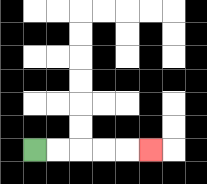{'start': '[1, 6]', 'end': '[6, 6]', 'path_directions': 'R,R,R,R,R', 'path_coordinates': '[[1, 6], [2, 6], [3, 6], [4, 6], [5, 6], [6, 6]]'}